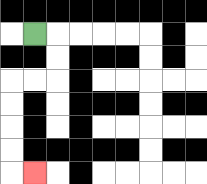{'start': '[1, 1]', 'end': '[1, 7]', 'path_directions': 'R,D,D,L,L,D,D,D,D,R', 'path_coordinates': '[[1, 1], [2, 1], [2, 2], [2, 3], [1, 3], [0, 3], [0, 4], [0, 5], [0, 6], [0, 7], [1, 7]]'}